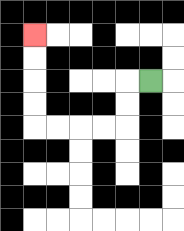{'start': '[6, 3]', 'end': '[1, 1]', 'path_directions': 'L,D,D,L,L,L,L,U,U,U,U', 'path_coordinates': '[[6, 3], [5, 3], [5, 4], [5, 5], [4, 5], [3, 5], [2, 5], [1, 5], [1, 4], [1, 3], [1, 2], [1, 1]]'}